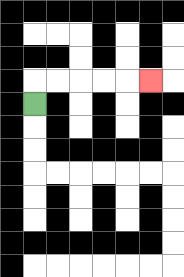{'start': '[1, 4]', 'end': '[6, 3]', 'path_directions': 'U,R,R,R,R,R', 'path_coordinates': '[[1, 4], [1, 3], [2, 3], [3, 3], [4, 3], [5, 3], [6, 3]]'}